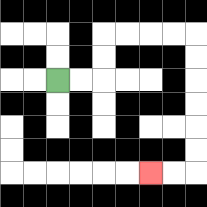{'start': '[2, 3]', 'end': '[6, 7]', 'path_directions': 'R,R,U,U,R,R,R,R,D,D,D,D,D,D,L,L', 'path_coordinates': '[[2, 3], [3, 3], [4, 3], [4, 2], [4, 1], [5, 1], [6, 1], [7, 1], [8, 1], [8, 2], [8, 3], [8, 4], [8, 5], [8, 6], [8, 7], [7, 7], [6, 7]]'}